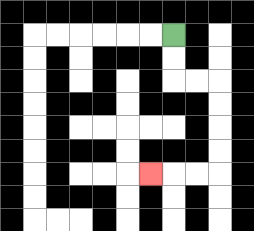{'start': '[7, 1]', 'end': '[6, 7]', 'path_directions': 'D,D,R,R,D,D,D,D,L,L,L', 'path_coordinates': '[[7, 1], [7, 2], [7, 3], [8, 3], [9, 3], [9, 4], [9, 5], [9, 6], [9, 7], [8, 7], [7, 7], [6, 7]]'}